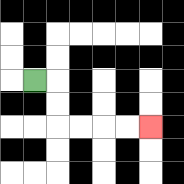{'start': '[1, 3]', 'end': '[6, 5]', 'path_directions': 'R,D,D,R,R,R,R', 'path_coordinates': '[[1, 3], [2, 3], [2, 4], [2, 5], [3, 5], [4, 5], [5, 5], [6, 5]]'}